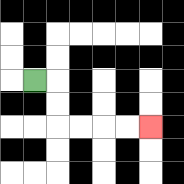{'start': '[1, 3]', 'end': '[6, 5]', 'path_directions': 'R,D,D,R,R,R,R', 'path_coordinates': '[[1, 3], [2, 3], [2, 4], [2, 5], [3, 5], [4, 5], [5, 5], [6, 5]]'}